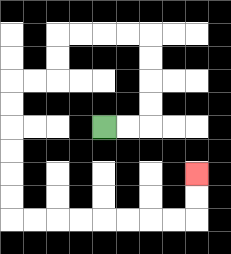{'start': '[4, 5]', 'end': '[8, 7]', 'path_directions': 'R,R,U,U,U,U,L,L,L,L,D,D,L,L,D,D,D,D,D,D,R,R,R,R,R,R,R,R,U,U', 'path_coordinates': '[[4, 5], [5, 5], [6, 5], [6, 4], [6, 3], [6, 2], [6, 1], [5, 1], [4, 1], [3, 1], [2, 1], [2, 2], [2, 3], [1, 3], [0, 3], [0, 4], [0, 5], [0, 6], [0, 7], [0, 8], [0, 9], [1, 9], [2, 9], [3, 9], [4, 9], [5, 9], [6, 9], [7, 9], [8, 9], [8, 8], [8, 7]]'}